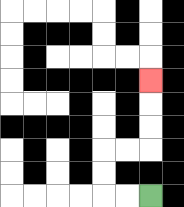{'start': '[6, 8]', 'end': '[6, 3]', 'path_directions': 'L,L,U,U,R,R,U,U,U', 'path_coordinates': '[[6, 8], [5, 8], [4, 8], [4, 7], [4, 6], [5, 6], [6, 6], [6, 5], [6, 4], [6, 3]]'}